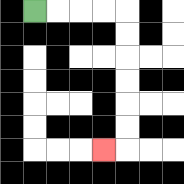{'start': '[1, 0]', 'end': '[4, 6]', 'path_directions': 'R,R,R,R,D,D,D,D,D,D,L', 'path_coordinates': '[[1, 0], [2, 0], [3, 0], [4, 0], [5, 0], [5, 1], [5, 2], [5, 3], [5, 4], [5, 5], [5, 6], [4, 6]]'}